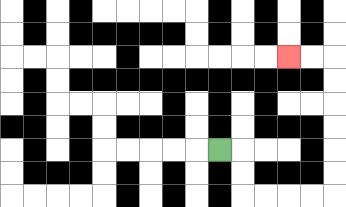{'start': '[9, 6]', 'end': '[12, 2]', 'path_directions': 'R,D,D,R,R,R,R,U,U,U,U,U,U,L,L', 'path_coordinates': '[[9, 6], [10, 6], [10, 7], [10, 8], [11, 8], [12, 8], [13, 8], [14, 8], [14, 7], [14, 6], [14, 5], [14, 4], [14, 3], [14, 2], [13, 2], [12, 2]]'}